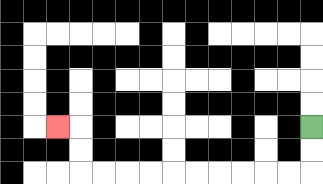{'start': '[13, 5]', 'end': '[2, 5]', 'path_directions': 'D,D,L,L,L,L,L,L,L,L,L,L,U,U,L', 'path_coordinates': '[[13, 5], [13, 6], [13, 7], [12, 7], [11, 7], [10, 7], [9, 7], [8, 7], [7, 7], [6, 7], [5, 7], [4, 7], [3, 7], [3, 6], [3, 5], [2, 5]]'}